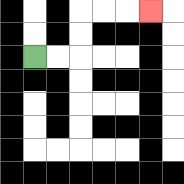{'start': '[1, 2]', 'end': '[6, 0]', 'path_directions': 'R,R,U,U,R,R,R', 'path_coordinates': '[[1, 2], [2, 2], [3, 2], [3, 1], [3, 0], [4, 0], [5, 0], [6, 0]]'}